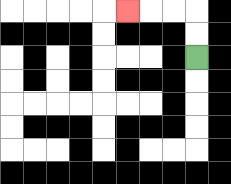{'start': '[8, 2]', 'end': '[5, 0]', 'path_directions': 'U,U,L,L,L', 'path_coordinates': '[[8, 2], [8, 1], [8, 0], [7, 0], [6, 0], [5, 0]]'}